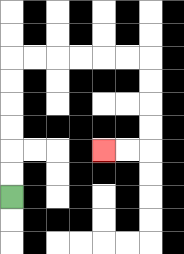{'start': '[0, 8]', 'end': '[4, 6]', 'path_directions': 'U,U,U,U,U,U,R,R,R,R,R,R,D,D,D,D,L,L', 'path_coordinates': '[[0, 8], [0, 7], [0, 6], [0, 5], [0, 4], [0, 3], [0, 2], [1, 2], [2, 2], [3, 2], [4, 2], [5, 2], [6, 2], [6, 3], [6, 4], [6, 5], [6, 6], [5, 6], [4, 6]]'}